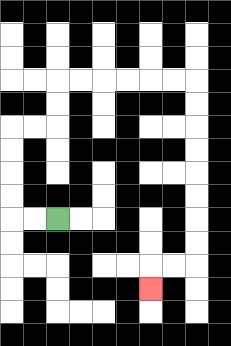{'start': '[2, 9]', 'end': '[6, 12]', 'path_directions': 'L,L,U,U,U,U,R,R,U,U,R,R,R,R,R,R,D,D,D,D,D,D,D,D,L,L,D', 'path_coordinates': '[[2, 9], [1, 9], [0, 9], [0, 8], [0, 7], [0, 6], [0, 5], [1, 5], [2, 5], [2, 4], [2, 3], [3, 3], [4, 3], [5, 3], [6, 3], [7, 3], [8, 3], [8, 4], [8, 5], [8, 6], [8, 7], [8, 8], [8, 9], [8, 10], [8, 11], [7, 11], [6, 11], [6, 12]]'}